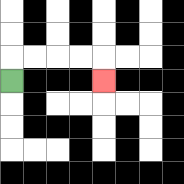{'start': '[0, 3]', 'end': '[4, 3]', 'path_directions': 'U,R,R,R,R,D', 'path_coordinates': '[[0, 3], [0, 2], [1, 2], [2, 2], [3, 2], [4, 2], [4, 3]]'}